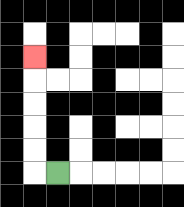{'start': '[2, 7]', 'end': '[1, 2]', 'path_directions': 'L,U,U,U,U,U', 'path_coordinates': '[[2, 7], [1, 7], [1, 6], [1, 5], [1, 4], [1, 3], [1, 2]]'}